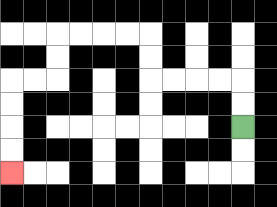{'start': '[10, 5]', 'end': '[0, 7]', 'path_directions': 'U,U,L,L,L,L,U,U,L,L,L,L,D,D,L,L,D,D,D,D', 'path_coordinates': '[[10, 5], [10, 4], [10, 3], [9, 3], [8, 3], [7, 3], [6, 3], [6, 2], [6, 1], [5, 1], [4, 1], [3, 1], [2, 1], [2, 2], [2, 3], [1, 3], [0, 3], [0, 4], [0, 5], [0, 6], [0, 7]]'}